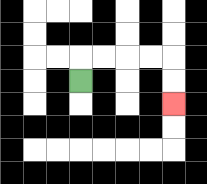{'start': '[3, 3]', 'end': '[7, 4]', 'path_directions': 'U,R,R,R,R,D,D', 'path_coordinates': '[[3, 3], [3, 2], [4, 2], [5, 2], [6, 2], [7, 2], [7, 3], [7, 4]]'}